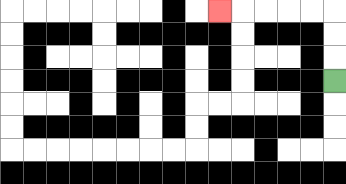{'start': '[14, 3]', 'end': '[9, 0]', 'path_directions': 'U,U,U,L,L,L,L,L', 'path_coordinates': '[[14, 3], [14, 2], [14, 1], [14, 0], [13, 0], [12, 0], [11, 0], [10, 0], [9, 0]]'}